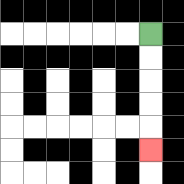{'start': '[6, 1]', 'end': '[6, 6]', 'path_directions': 'D,D,D,D,D', 'path_coordinates': '[[6, 1], [6, 2], [6, 3], [6, 4], [6, 5], [6, 6]]'}